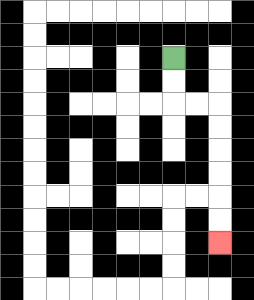{'start': '[7, 2]', 'end': '[9, 10]', 'path_directions': 'D,D,R,R,D,D,D,D,D,D', 'path_coordinates': '[[7, 2], [7, 3], [7, 4], [8, 4], [9, 4], [9, 5], [9, 6], [9, 7], [9, 8], [9, 9], [9, 10]]'}